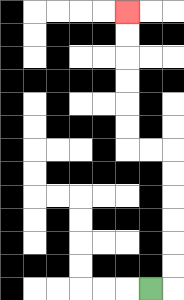{'start': '[6, 12]', 'end': '[5, 0]', 'path_directions': 'R,U,U,U,U,U,U,L,L,U,U,U,U,U,U', 'path_coordinates': '[[6, 12], [7, 12], [7, 11], [7, 10], [7, 9], [7, 8], [7, 7], [7, 6], [6, 6], [5, 6], [5, 5], [5, 4], [5, 3], [5, 2], [5, 1], [5, 0]]'}